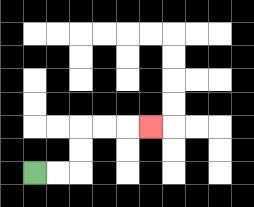{'start': '[1, 7]', 'end': '[6, 5]', 'path_directions': 'R,R,U,U,R,R,R', 'path_coordinates': '[[1, 7], [2, 7], [3, 7], [3, 6], [3, 5], [4, 5], [5, 5], [6, 5]]'}